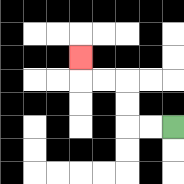{'start': '[7, 5]', 'end': '[3, 2]', 'path_directions': 'L,L,U,U,L,L,U', 'path_coordinates': '[[7, 5], [6, 5], [5, 5], [5, 4], [5, 3], [4, 3], [3, 3], [3, 2]]'}